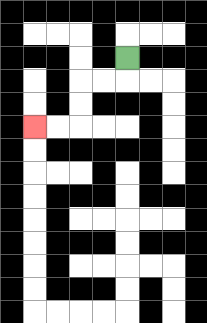{'start': '[5, 2]', 'end': '[1, 5]', 'path_directions': 'D,L,L,D,D,L,L', 'path_coordinates': '[[5, 2], [5, 3], [4, 3], [3, 3], [3, 4], [3, 5], [2, 5], [1, 5]]'}